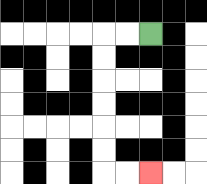{'start': '[6, 1]', 'end': '[6, 7]', 'path_directions': 'L,L,D,D,D,D,D,D,R,R', 'path_coordinates': '[[6, 1], [5, 1], [4, 1], [4, 2], [4, 3], [4, 4], [4, 5], [4, 6], [4, 7], [5, 7], [6, 7]]'}